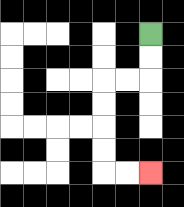{'start': '[6, 1]', 'end': '[6, 7]', 'path_directions': 'D,D,L,L,D,D,D,D,R,R', 'path_coordinates': '[[6, 1], [6, 2], [6, 3], [5, 3], [4, 3], [4, 4], [4, 5], [4, 6], [4, 7], [5, 7], [6, 7]]'}